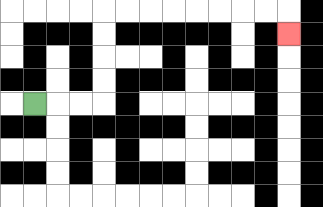{'start': '[1, 4]', 'end': '[12, 1]', 'path_directions': 'R,R,R,U,U,U,U,R,R,R,R,R,R,R,R,D', 'path_coordinates': '[[1, 4], [2, 4], [3, 4], [4, 4], [4, 3], [4, 2], [4, 1], [4, 0], [5, 0], [6, 0], [7, 0], [8, 0], [9, 0], [10, 0], [11, 0], [12, 0], [12, 1]]'}